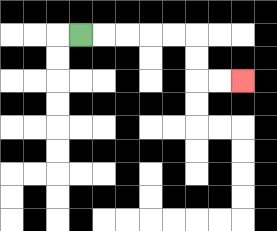{'start': '[3, 1]', 'end': '[10, 3]', 'path_directions': 'R,R,R,R,R,D,D,R,R', 'path_coordinates': '[[3, 1], [4, 1], [5, 1], [6, 1], [7, 1], [8, 1], [8, 2], [8, 3], [9, 3], [10, 3]]'}